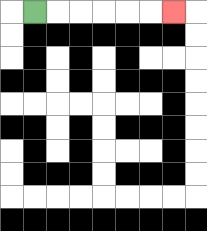{'start': '[1, 0]', 'end': '[7, 0]', 'path_directions': 'R,R,R,R,R,R', 'path_coordinates': '[[1, 0], [2, 0], [3, 0], [4, 0], [5, 0], [6, 0], [7, 0]]'}